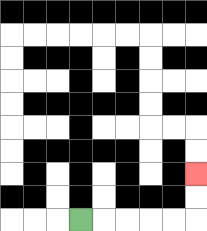{'start': '[3, 9]', 'end': '[8, 7]', 'path_directions': 'R,R,R,R,R,U,U', 'path_coordinates': '[[3, 9], [4, 9], [5, 9], [6, 9], [7, 9], [8, 9], [8, 8], [8, 7]]'}